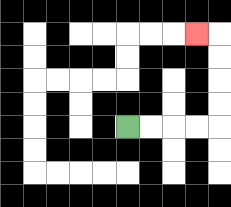{'start': '[5, 5]', 'end': '[8, 1]', 'path_directions': 'R,R,R,R,U,U,U,U,L', 'path_coordinates': '[[5, 5], [6, 5], [7, 5], [8, 5], [9, 5], [9, 4], [9, 3], [9, 2], [9, 1], [8, 1]]'}